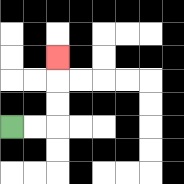{'start': '[0, 5]', 'end': '[2, 2]', 'path_directions': 'R,R,U,U,U', 'path_coordinates': '[[0, 5], [1, 5], [2, 5], [2, 4], [2, 3], [2, 2]]'}